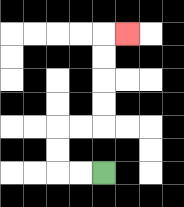{'start': '[4, 7]', 'end': '[5, 1]', 'path_directions': 'L,L,U,U,R,R,U,U,U,U,R', 'path_coordinates': '[[4, 7], [3, 7], [2, 7], [2, 6], [2, 5], [3, 5], [4, 5], [4, 4], [4, 3], [4, 2], [4, 1], [5, 1]]'}